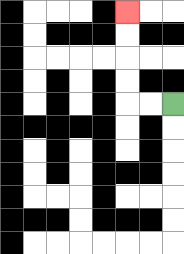{'start': '[7, 4]', 'end': '[5, 0]', 'path_directions': 'L,L,U,U,U,U', 'path_coordinates': '[[7, 4], [6, 4], [5, 4], [5, 3], [5, 2], [5, 1], [5, 0]]'}